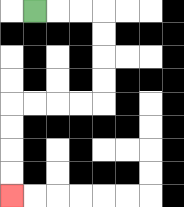{'start': '[1, 0]', 'end': '[0, 8]', 'path_directions': 'R,R,R,D,D,D,D,L,L,L,L,D,D,D,D', 'path_coordinates': '[[1, 0], [2, 0], [3, 0], [4, 0], [4, 1], [4, 2], [4, 3], [4, 4], [3, 4], [2, 4], [1, 4], [0, 4], [0, 5], [0, 6], [0, 7], [0, 8]]'}